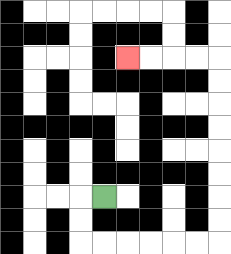{'start': '[4, 8]', 'end': '[5, 2]', 'path_directions': 'L,D,D,R,R,R,R,R,R,U,U,U,U,U,U,U,U,L,L,L,L', 'path_coordinates': '[[4, 8], [3, 8], [3, 9], [3, 10], [4, 10], [5, 10], [6, 10], [7, 10], [8, 10], [9, 10], [9, 9], [9, 8], [9, 7], [9, 6], [9, 5], [9, 4], [9, 3], [9, 2], [8, 2], [7, 2], [6, 2], [5, 2]]'}